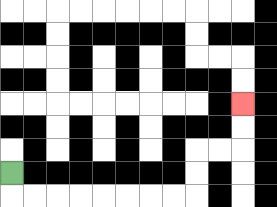{'start': '[0, 7]', 'end': '[10, 4]', 'path_directions': 'D,R,R,R,R,R,R,R,R,U,U,R,R,U,U', 'path_coordinates': '[[0, 7], [0, 8], [1, 8], [2, 8], [3, 8], [4, 8], [5, 8], [6, 8], [7, 8], [8, 8], [8, 7], [8, 6], [9, 6], [10, 6], [10, 5], [10, 4]]'}